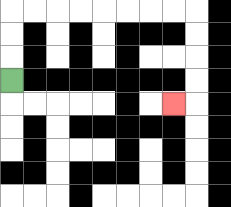{'start': '[0, 3]', 'end': '[7, 4]', 'path_directions': 'U,U,U,R,R,R,R,R,R,R,R,D,D,D,D,L', 'path_coordinates': '[[0, 3], [0, 2], [0, 1], [0, 0], [1, 0], [2, 0], [3, 0], [4, 0], [5, 0], [6, 0], [7, 0], [8, 0], [8, 1], [8, 2], [8, 3], [8, 4], [7, 4]]'}